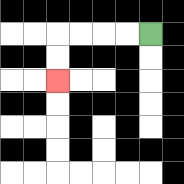{'start': '[6, 1]', 'end': '[2, 3]', 'path_directions': 'L,L,L,L,D,D', 'path_coordinates': '[[6, 1], [5, 1], [4, 1], [3, 1], [2, 1], [2, 2], [2, 3]]'}